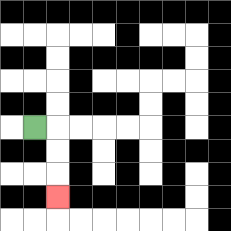{'start': '[1, 5]', 'end': '[2, 8]', 'path_directions': 'R,D,D,D', 'path_coordinates': '[[1, 5], [2, 5], [2, 6], [2, 7], [2, 8]]'}